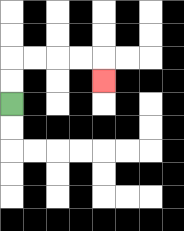{'start': '[0, 4]', 'end': '[4, 3]', 'path_directions': 'U,U,R,R,R,R,D', 'path_coordinates': '[[0, 4], [0, 3], [0, 2], [1, 2], [2, 2], [3, 2], [4, 2], [4, 3]]'}